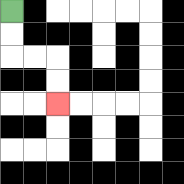{'start': '[0, 0]', 'end': '[2, 4]', 'path_directions': 'D,D,R,R,D,D', 'path_coordinates': '[[0, 0], [0, 1], [0, 2], [1, 2], [2, 2], [2, 3], [2, 4]]'}